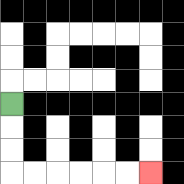{'start': '[0, 4]', 'end': '[6, 7]', 'path_directions': 'D,D,D,R,R,R,R,R,R', 'path_coordinates': '[[0, 4], [0, 5], [0, 6], [0, 7], [1, 7], [2, 7], [3, 7], [4, 7], [5, 7], [6, 7]]'}